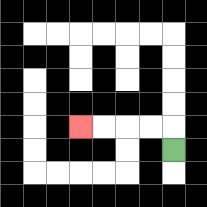{'start': '[7, 6]', 'end': '[3, 5]', 'path_directions': 'U,L,L,L,L', 'path_coordinates': '[[7, 6], [7, 5], [6, 5], [5, 5], [4, 5], [3, 5]]'}